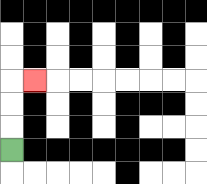{'start': '[0, 6]', 'end': '[1, 3]', 'path_directions': 'U,U,U,R', 'path_coordinates': '[[0, 6], [0, 5], [0, 4], [0, 3], [1, 3]]'}